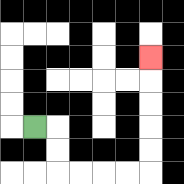{'start': '[1, 5]', 'end': '[6, 2]', 'path_directions': 'R,D,D,R,R,R,R,U,U,U,U,U', 'path_coordinates': '[[1, 5], [2, 5], [2, 6], [2, 7], [3, 7], [4, 7], [5, 7], [6, 7], [6, 6], [6, 5], [6, 4], [6, 3], [6, 2]]'}